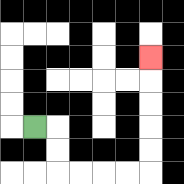{'start': '[1, 5]', 'end': '[6, 2]', 'path_directions': 'R,D,D,R,R,R,R,U,U,U,U,U', 'path_coordinates': '[[1, 5], [2, 5], [2, 6], [2, 7], [3, 7], [4, 7], [5, 7], [6, 7], [6, 6], [6, 5], [6, 4], [6, 3], [6, 2]]'}